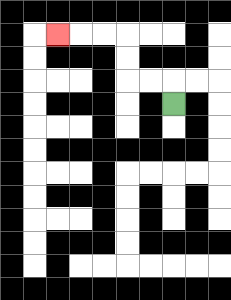{'start': '[7, 4]', 'end': '[2, 1]', 'path_directions': 'U,L,L,U,U,L,L,L', 'path_coordinates': '[[7, 4], [7, 3], [6, 3], [5, 3], [5, 2], [5, 1], [4, 1], [3, 1], [2, 1]]'}